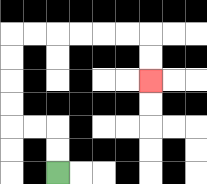{'start': '[2, 7]', 'end': '[6, 3]', 'path_directions': 'U,U,L,L,U,U,U,U,R,R,R,R,R,R,D,D', 'path_coordinates': '[[2, 7], [2, 6], [2, 5], [1, 5], [0, 5], [0, 4], [0, 3], [0, 2], [0, 1], [1, 1], [2, 1], [3, 1], [4, 1], [5, 1], [6, 1], [6, 2], [6, 3]]'}